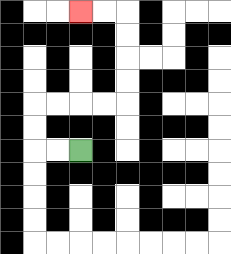{'start': '[3, 6]', 'end': '[3, 0]', 'path_directions': 'L,L,U,U,R,R,R,R,U,U,U,U,L,L', 'path_coordinates': '[[3, 6], [2, 6], [1, 6], [1, 5], [1, 4], [2, 4], [3, 4], [4, 4], [5, 4], [5, 3], [5, 2], [5, 1], [5, 0], [4, 0], [3, 0]]'}